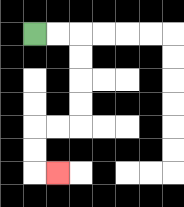{'start': '[1, 1]', 'end': '[2, 7]', 'path_directions': 'R,R,D,D,D,D,L,L,D,D,R', 'path_coordinates': '[[1, 1], [2, 1], [3, 1], [3, 2], [3, 3], [3, 4], [3, 5], [2, 5], [1, 5], [1, 6], [1, 7], [2, 7]]'}